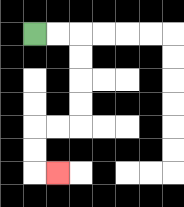{'start': '[1, 1]', 'end': '[2, 7]', 'path_directions': 'R,R,D,D,D,D,L,L,D,D,R', 'path_coordinates': '[[1, 1], [2, 1], [3, 1], [3, 2], [3, 3], [3, 4], [3, 5], [2, 5], [1, 5], [1, 6], [1, 7], [2, 7]]'}